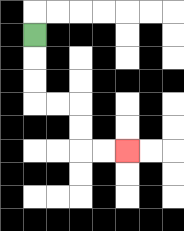{'start': '[1, 1]', 'end': '[5, 6]', 'path_directions': 'D,D,D,R,R,D,D,R,R', 'path_coordinates': '[[1, 1], [1, 2], [1, 3], [1, 4], [2, 4], [3, 4], [3, 5], [3, 6], [4, 6], [5, 6]]'}